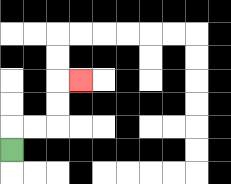{'start': '[0, 6]', 'end': '[3, 3]', 'path_directions': 'U,R,R,U,U,R', 'path_coordinates': '[[0, 6], [0, 5], [1, 5], [2, 5], [2, 4], [2, 3], [3, 3]]'}